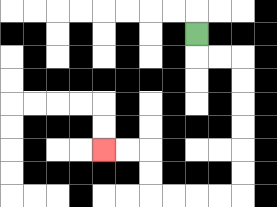{'start': '[8, 1]', 'end': '[4, 6]', 'path_directions': 'D,R,R,D,D,D,D,D,D,L,L,L,L,U,U,L,L', 'path_coordinates': '[[8, 1], [8, 2], [9, 2], [10, 2], [10, 3], [10, 4], [10, 5], [10, 6], [10, 7], [10, 8], [9, 8], [8, 8], [7, 8], [6, 8], [6, 7], [6, 6], [5, 6], [4, 6]]'}